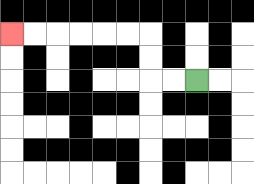{'start': '[8, 3]', 'end': '[0, 1]', 'path_directions': 'L,L,U,U,L,L,L,L,L,L', 'path_coordinates': '[[8, 3], [7, 3], [6, 3], [6, 2], [6, 1], [5, 1], [4, 1], [3, 1], [2, 1], [1, 1], [0, 1]]'}